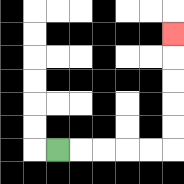{'start': '[2, 6]', 'end': '[7, 1]', 'path_directions': 'R,R,R,R,R,U,U,U,U,U', 'path_coordinates': '[[2, 6], [3, 6], [4, 6], [5, 6], [6, 6], [7, 6], [7, 5], [7, 4], [7, 3], [7, 2], [7, 1]]'}